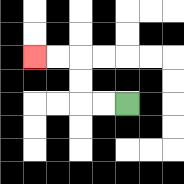{'start': '[5, 4]', 'end': '[1, 2]', 'path_directions': 'L,L,U,U,L,L', 'path_coordinates': '[[5, 4], [4, 4], [3, 4], [3, 3], [3, 2], [2, 2], [1, 2]]'}